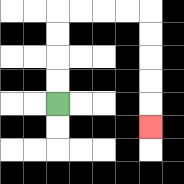{'start': '[2, 4]', 'end': '[6, 5]', 'path_directions': 'U,U,U,U,R,R,R,R,D,D,D,D,D', 'path_coordinates': '[[2, 4], [2, 3], [2, 2], [2, 1], [2, 0], [3, 0], [4, 0], [5, 0], [6, 0], [6, 1], [6, 2], [6, 3], [6, 4], [6, 5]]'}